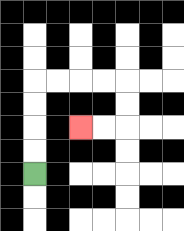{'start': '[1, 7]', 'end': '[3, 5]', 'path_directions': 'U,U,U,U,R,R,R,R,D,D,L,L', 'path_coordinates': '[[1, 7], [1, 6], [1, 5], [1, 4], [1, 3], [2, 3], [3, 3], [4, 3], [5, 3], [5, 4], [5, 5], [4, 5], [3, 5]]'}